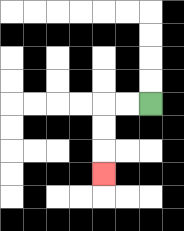{'start': '[6, 4]', 'end': '[4, 7]', 'path_directions': 'L,L,D,D,D', 'path_coordinates': '[[6, 4], [5, 4], [4, 4], [4, 5], [4, 6], [4, 7]]'}